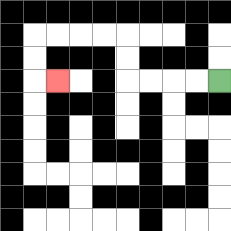{'start': '[9, 3]', 'end': '[2, 3]', 'path_directions': 'L,L,L,L,U,U,L,L,L,L,D,D,R', 'path_coordinates': '[[9, 3], [8, 3], [7, 3], [6, 3], [5, 3], [5, 2], [5, 1], [4, 1], [3, 1], [2, 1], [1, 1], [1, 2], [1, 3], [2, 3]]'}